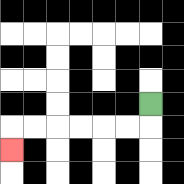{'start': '[6, 4]', 'end': '[0, 6]', 'path_directions': 'D,L,L,L,L,L,L,D', 'path_coordinates': '[[6, 4], [6, 5], [5, 5], [4, 5], [3, 5], [2, 5], [1, 5], [0, 5], [0, 6]]'}